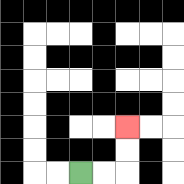{'start': '[3, 7]', 'end': '[5, 5]', 'path_directions': 'R,R,U,U', 'path_coordinates': '[[3, 7], [4, 7], [5, 7], [5, 6], [5, 5]]'}